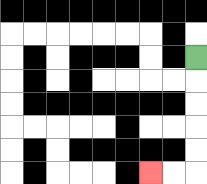{'start': '[8, 2]', 'end': '[6, 7]', 'path_directions': 'D,D,D,D,D,L,L', 'path_coordinates': '[[8, 2], [8, 3], [8, 4], [8, 5], [8, 6], [8, 7], [7, 7], [6, 7]]'}